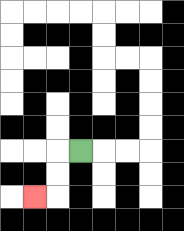{'start': '[3, 6]', 'end': '[1, 8]', 'path_directions': 'L,D,D,L', 'path_coordinates': '[[3, 6], [2, 6], [2, 7], [2, 8], [1, 8]]'}